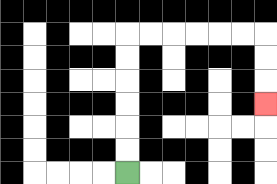{'start': '[5, 7]', 'end': '[11, 4]', 'path_directions': 'U,U,U,U,U,U,R,R,R,R,R,R,D,D,D', 'path_coordinates': '[[5, 7], [5, 6], [5, 5], [5, 4], [5, 3], [5, 2], [5, 1], [6, 1], [7, 1], [8, 1], [9, 1], [10, 1], [11, 1], [11, 2], [11, 3], [11, 4]]'}